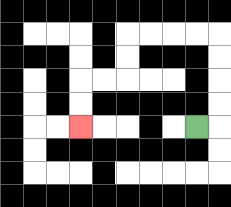{'start': '[8, 5]', 'end': '[3, 5]', 'path_directions': 'R,U,U,U,U,L,L,L,L,D,D,L,L,D,D', 'path_coordinates': '[[8, 5], [9, 5], [9, 4], [9, 3], [9, 2], [9, 1], [8, 1], [7, 1], [6, 1], [5, 1], [5, 2], [5, 3], [4, 3], [3, 3], [3, 4], [3, 5]]'}